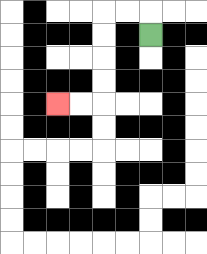{'start': '[6, 1]', 'end': '[2, 4]', 'path_directions': 'U,L,L,D,D,D,D,L,L', 'path_coordinates': '[[6, 1], [6, 0], [5, 0], [4, 0], [4, 1], [4, 2], [4, 3], [4, 4], [3, 4], [2, 4]]'}